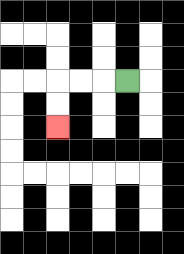{'start': '[5, 3]', 'end': '[2, 5]', 'path_directions': 'L,L,L,D,D', 'path_coordinates': '[[5, 3], [4, 3], [3, 3], [2, 3], [2, 4], [2, 5]]'}